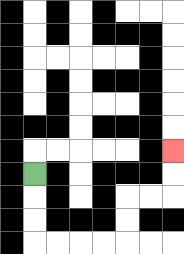{'start': '[1, 7]', 'end': '[7, 6]', 'path_directions': 'D,D,D,R,R,R,R,U,U,R,R,U,U', 'path_coordinates': '[[1, 7], [1, 8], [1, 9], [1, 10], [2, 10], [3, 10], [4, 10], [5, 10], [5, 9], [5, 8], [6, 8], [7, 8], [7, 7], [7, 6]]'}